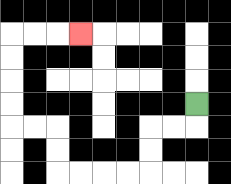{'start': '[8, 4]', 'end': '[3, 1]', 'path_directions': 'D,L,L,D,D,L,L,L,L,U,U,L,L,U,U,U,U,R,R,R', 'path_coordinates': '[[8, 4], [8, 5], [7, 5], [6, 5], [6, 6], [6, 7], [5, 7], [4, 7], [3, 7], [2, 7], [2, 6], [2, 5], [1, 5], [0, 5], [0, 4], [0, 3], [0, 2], [0, 1], [1, 1], [2, 1], [3, 1]]'}